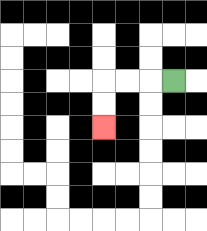{'start': '[7, 3]', 'end': '[4, 5]', 'path_directions': 'L,L,L,D,D', 'path_coordinates': '[[7, 3], [6, 3], [5, 3], [4, 3], [4, 4], [4, 5]]'}